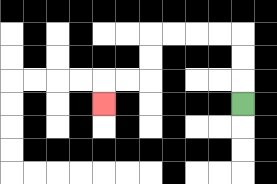{'start': '[10, 4]', 'end': '[4, 4]', 'path_directions': 'U,U,U,L,L,L,L,D,D,L,L,D', 'path_coordinates': '[[10, 4], [10, 3], [10, 2], [10, 1], [9, 1], [8, 1], [7, 1], [6, 1], [6, 2], [6, 3], [5, 3], [4, 3], [4, 4]]'}